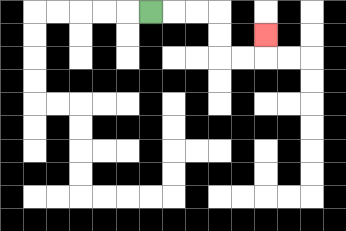{'start': '[6, 0]', 'end': '[11, 1]', 'path_directions': 'R,R,R,D,D,R,R,U', 'path_coordinates': '[[6, 0], [7, 0], [8, 0], [9, 0], [9, 1], [9, 2], [10, 2], [11, 2], [11, 1]]'}